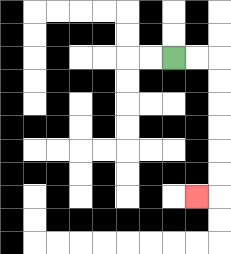{'start': '[7, 2]', 'end': '[8, 8]', 'path_directions': 'R,R,D,D,D,D,D,D,L', 'path_coordinates': '[[7, 2], [8, 2], [9, 2], [9, 3], [9, 4], [9, 5], [9, 6], [9, 7], [9, 8], [8, 8]]'}